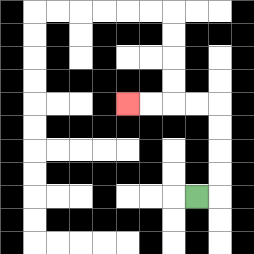{'start': '[8, 8]', 'end': '[5, 4]', 'path_directions': 'R,U,U,U,U,L,L,L,L', 'path_coordinates': '[[8, 8], [9, 8], [9, 7], [9, 6], [9, 5], [9, 4], [8, 4], [7, 4], [6, 4], [5, 4]]'}